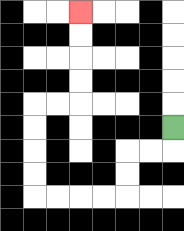{'start': '[7, 5]', 'end': '[3, 0]', 'path_directions': 'D,L,L,D,D,L,L,L,L,U,U,U,U,R,R,U,U,U,U', 'path_coordinates': '[[7, 5], [7, 6], [6, 6], [5, 6], [5, 7], [5, 8], [4, 8], [3, 8], [2, 8], [1, 8], [1, 7], [1, 6], [1, 5], [1, 4], [2, 4], [3, 4], [3, 3], [3, 2], [3, 1], [3, 0]]'}